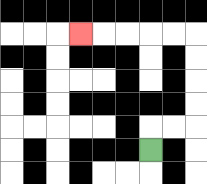{'start': '[6, 6]', 'end': '[3, 1]', 'path_directions': 'U,R,R,U,U,U,U,L,L,L,L,L', 'path_coordinates': '[[6, 6], [6, 5], [7, 5], [8, 5], [8, 4], [8, 3], [8, 2], [8, 1], [7, 1], [6, 1], [5, 1], [4, 1], [3, 1]]'}